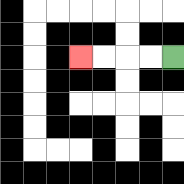{'start': '[7, 2]', 'end': '[3, 2]', 'path_directions': 'L,L,L,L', 'path_coordinates': '[[7, 2], [6, 2], [5, 2], [4, 2], [3, 2]]'}